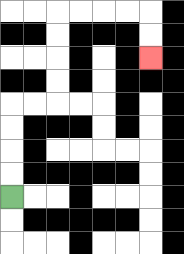{'start': '[0, 8]', 'end': '[6, 2]', 'path_directions': 'U,U,U,U,R,R,U,U,U,U,R,R,R,R,D,D', 'path_coordinates': '[[0, 8], [0, 7], [0, 6], [0, 5], [0, 4], [1, 4], [2, 4], [2, 3], [2, 2], [2, 1], [2, 0], [3, 0], [4, 0], [5, 0], [6, 0], [6, 1], [6, 2]]'}